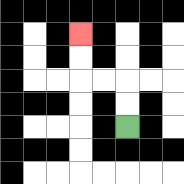{'start': '[5, 5]', 'end': '[3, 1]', 'path_directions': 'U,U,L,L,U,U', 'path_coordinates': '[[5, 5], [5, 4], [5, 3], [4, 3], [3, 3], [3, 2], [3, 1]]'}